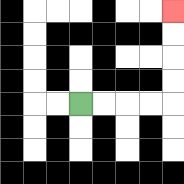{'start': '[3, 4]', 'end': '[7, 0]', 'path_directions': 'R,R,R,R,U,U,U,U', 'path_coordinates': '[[3, 4], [4, 4], [5, 4], [6, 4], [7, 4], [7, 3], [7, 2], [7, 1], [7, 0]]'}